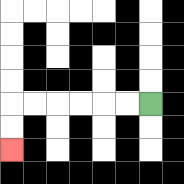{'start': '[6, 4]', 'end': '[0, 6]', 'path_directions': 'L,L,L,L,L,L,D,D', 'path_coordinates': '[[6, 4], [5, 4], [4, 4], [3, 4], [2, 4], [1, 4], [0, 4], [0, 5], [0, 6]]'}